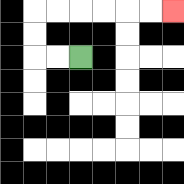{'start': '[3, 2]', 'end': '[7, 0]', 'path_directions': 'L,L,U,U,R,R,R,R,R,R', 'path_coordinates': '[[3, 2], [2, 2], [1, 2], [1, 1], [1, 0], [2, 0], [3, 0], [4, 0], [5, 0], [6, 0], [7, 0]]'}